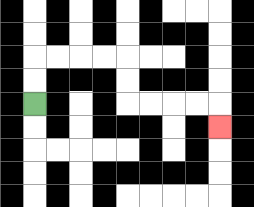{'start': '[1, 4]', 'end': '[9, 5]', 'path_directions': 'U,U,R,R,R,R,D,D,R,R,R,R,D', 'path_coordinates': '[[1, 4], [1, 3], [1, 2], [2, 2], [3, 2], [4, 2], [5, 2], [5, 3], [5, 4], [6, 4], [7, 4], [8, 4], [9, 4], [9, 5]]'}